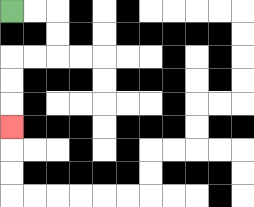{'start': '[0, 0]', 'end': '[0, 5]', 'path_directions': 'R,R,D,D,L,L,D,D,D', 'path_coordinates': '[[0, 0], [1, 0], [2, 0], [2, 1], [2, 2], [1, 2], [0, 2], [0, 3], [0, 4], [0, 5]]'}